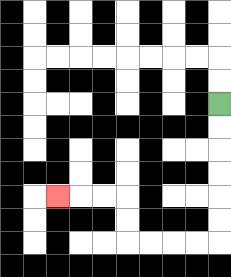{'start': '[9, 4]', 'end': '[2, 8]', 'path_directions': 'D,D,D,D,D,D,L,L,L,L,U,U,L,L,L', 'path_coordinates': '[[9, 4], [9, 5], [9, 6], [9, 7], [9, 8], [9, 9], [9, 10], [8, 10], [7, 10], [6, 10], [5, 10], [5, 9], [5, 8], [4, 8], [3, 8], [2, 8]]'}